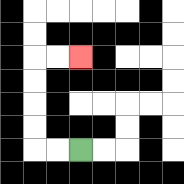{'start': '[3, 6]', 'end': '[3, 2]', 'path_directions': 'L,L,U,U,U,U,R,R', 'path_coordinates': '[[3, 6], [2, 6], [1, 6], [1, 5], [1, 4], [1, 3], [1, 2], [2, 2], [3, 2]]'}